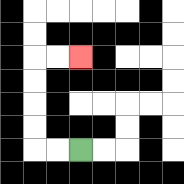{'start': '[3, 6]', 'end': '[3, 2]', 'path_directions': 'L,L,U,U,U,U,R,R', 'path_coordinates': '[[3, 6], [2, 6], [1, 6], [1, 5], [1, 4], [1, 3], [1, 2], [2, 2], [3, 2]]'}